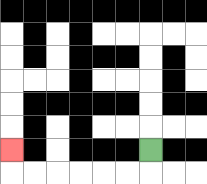{'start': '[6, 6]', 'end': '[0, 6]', 'path_directions': 'D,L,L,L,L,L,L,U', 'path_coordinates': '[[6, 6], [6, 7], [5, 7], [4, 7], [3, 7], [2, 7], [1, 7], [0, 7], [0, 6]]'}